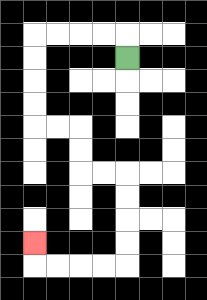{'start': '[5, 2]', 'end': '[1, 10]', 'path_directions': 'U,L,L,L,L,D,D,D,D,R,R,D,D,R,R,D,D,D,D,L,L,L,L,U', 'path_coordinates': '[[5, 2], [5, 1], [4, 1], [3, 1], [2, 1], [1, 1], [1, 2], [1, 3], [1, 4], [1, 5], [2, 5], [3, 5], [3, 6], [3, 7], [4, 7], [5, 7], [5, 8], [5, 9], [5, 10], [5, 11], [4, 11], [3, 11], [2, 11], [1, 11], [1, 10]]'}